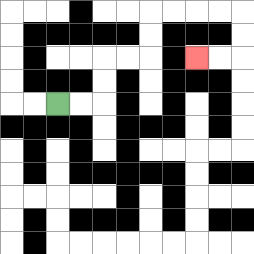{'start': '[2, 4]', 'end': '[8, 2]', 'path_directions': 'R,R,U,U,R,R,U,U,R,R,R,R,D,D,L,L', 'path_coordinates': '[[2, 4], [3, 4], [4, 4], [4, 3], [4, 2], [5, 2], [6, 2], [6, 1], [6, 0], [7, 0], [8, 0], [9, 0], [10, 0], [10, 1], [10, 2], [9, 2], [8, 2]]'}